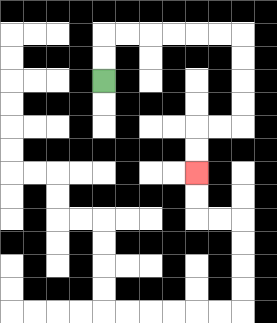{'start': '[4, 3]', 'end': '[8, 7]', 'path_directions': 'U,U,R,R,R,R,R,R,D,D,D,D,L,L,D,D', 'path_coordinates': '[[4, 3], [4, 2], [4, 1], [5, 1], [6, 1], [7, 1], [8, 1], [9, 1], [10, 1], [10, 2], [10, 3], [10, 4], [10, 5], [9, 5], [8, 5], [8, 6], [8, 7]]'}